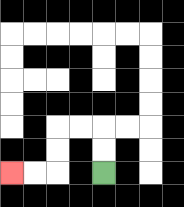{'start': '[4, 7]', 'end': '[0, 7]', 'path_directions': 'U,U,L,L,D,D,L,L', 'path_coordinates': '[[4, 7], [4, 6], [4, 5], [3, 5], [2, 5], [2, 6], [2, 7], [1, 7], [0, 7]]'}